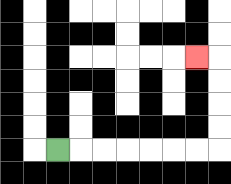{'start': '[2, 6]', 'end': '[8, 2]', 'path_directions': 'R,R,R,R,R,R,R,U,U,U,U,L', 'path_coordinates': '[[2, 6], [3, 6], [4, 6], [5, 6], [6, 6], [7, 6], [8, 6], [9, 6], [9, 5], [9, 4], [9, 3], [9, 2], [8, 2]]'}